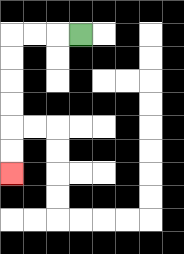{'start': '[3, 1]', 'end': '[0, 7]', 'path_directions': 'L,L,L,D,D,D,D,D,D', 'path_coordinates': '[[3, 1], [2, 1], [1, 1], [0, 1], [0, 2], [0, 3], [0, 4], [0, 5], [0, 6], [0, 7]]'}